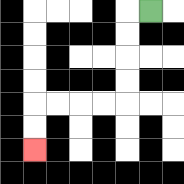{'start': '[6, 0]', 'end': '[1, 6]', 'path_directions': 'L,D,D,D,D,L,L,L,L,D,D', 'path_coordinates': '[[6, 0], [5, 0], [5, 1], [5, 2], [5, 3], [5, 4], [4, 4], [3, 4], [2, 4], [1, 4], [1, 5], [1, 6]]'}